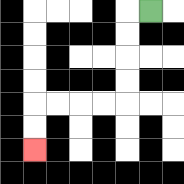{'start': '[6, 0]', 'end': '[1, 6]', 'path_directions': 'L,D,D,D,D,L,L,L,L,D,D', 'path_coordinates': '[[6, 0], [5, 0], [5, 1], [5, 2], [5, 3], [5, 4], [4, 4], [3, 4], [2, 4], [1, 4], [1, 5], [1, 6]]'}